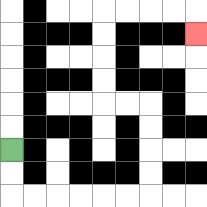{'start': '[0, 6]', 'end': '[8, 1]', 'path_directions': 'D,D,R,R,R,R,R,R,U,U,U,U,L,L,U,U,U,U,R,R,R,R,D', 'path_coordinates': '[[0, 6], [0, 7], [0, 8], [1, 8], [2, 8], [3, 8], [4, 8], [5, 8], [6, 8], [6, 7], [6, 6], [6, 5], [6, 4], [5, 4], [4, 4], [4, 3], [4, 2], [4, 1], [4, 0], [5, 0], [6, 0], [7, 0], [8, 0], [8, 1]]'}